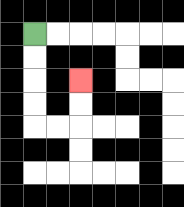{'start': '[1, 1]', 'end': '[3, 3]', 'path_directions': 'D,D,D,D,R,R,U,U', 'path_coordinates': '[[1, 1], [1, 2], [1, 3], [1, 4], [1, 5], [2, 5], [3, 5], [3, 4], [3, 3]]'}